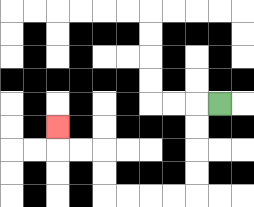{'start': '[9, 4]', 'end': '[2, 5]', 'path_directions': 'L,D,D,D,D,L,L,L,L,U,U,L,L,U', 'path_coordinates': '[[9, 4], [8, 4], [8, 5], [8, 6], [8, 7], [8, 8], [7, 8], [6, 8], [5, 8], [4, 8], [4, 7], [4, 6], [3, 6], [2, 6], [2, 5]]'}